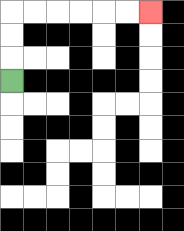{'start': '[0, 3]', 'end': '[6, 0]', 'path_directions': 'U,U,U,R,R,R,R,R,R', 'path_coordinates': '[[0, 3], [0, 2], [0, 1], [0, 0], [1, 0], [2, 0], [3, 0], [4, 0], [5, 0], [6, 0]]'}